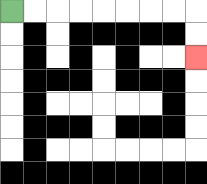{'start': '[0, 0]', 'end': '[8, 2]', 'path_directions': 'R,R,R,R,R,R,R,R,D,D', 'path_coordinates': '[[0, 0], [1, 0], [2, 0], [3, 0], [4, 0], [5, 0], [6, 0], [7, 0], [8, 0], [8, 1], [8, 2]]'}